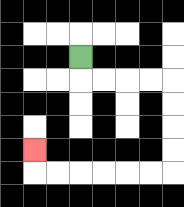{'start': '[3, 2]', 'end': '[1, 6]', 'path_directions': 'D,R,R,R,R,D,D,D,D,L,L,L,L,L,L,U', 'path_coordinates': '[[3, 2], [3, 3], [4, 3], [5, 3], [6, 3], [7, 3], [7, 4], [7, 5], [7, 6], [7, 7], [6, 7], [5, 7], [4, 7], [3, 7], [2, 7], [1, 7], [1, 6]]'}